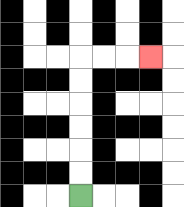{'start': '[3, 8]', 'end': '[6, 2]', 'path_directions': 'U,U,U,U,U,U,R,R,R', 'path_coordinates': '[[3, 8], [3, 7], [3, 6], [3, 5], [3, 4], [3, 3], [3, 2], [4, 2], [5, 2], [6, 2]]'}